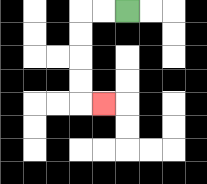{'start': '[5, 0]', 'end': '[4, 4]', 'path_directions': 'L,L,D,D,D,D,R', 'path_coordinates': '[[5, 0], [4, 0], [3, 0], [3, 1], [3, 2], [3, 3], [3, 4], [4, 4]]'}